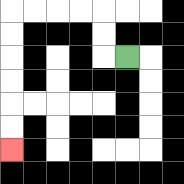{'start': '[5, 2]', 'end': '[0, 6]', 'path_directions': 'L,U,U,L,L,L,L,D,D,D,D,D,D', 'path_coordinates': '[[5, 2], [4, 2], [4, 1], [4, 0], [3, 0], [2, 0], [1, 0], [0, 0], [0, 1], [0, 2], [0, 3], [0, 4], [0, 5], [0, 6]]'}